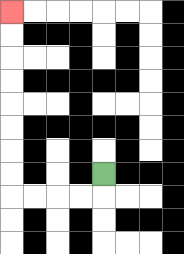{'start': '[4, 7]', 'end': '[0, 0]', 'path_directions': 'D,L,L,L,L,U,U,U,U,U,U,U,U', 'path_coordinates': '[[4, 7], [4, 8], [3, 8], [2, 8], [1, 8], [0, 8], [0, 7], [0, 6], [0, 5], [0, 4], [0, 3], [0, 2], [0, 1], [0, 0]]'}